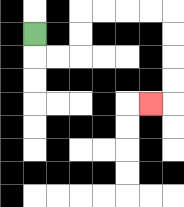{'start': '[1, 1]', 'end': '[6, 4]', 'path_directions': 'D,R,R,U,U,R,R,R,R,D,D,D,D,L', 'path_coordinates': '[[1, 1], [1, 2], [2, 2], [3, 2], [3, 1], [3, 0], [4, 0], [5, 0], [6, 0], [7, 0], [7, 1], [7, 2], [7, 3], [7, 4], [6, 4]]'}